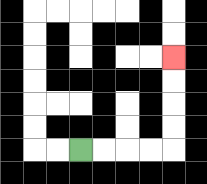{'start': '[3, 6]', 'end': '[7, 2]', 'path_directions': 'R,R,R,R,U,U,U,U', 'path_coordinates': '[[3, 6], [4, 6], [5, 6], [6, 6], [7, 6], [7, 5], [7, 4], [7, 3], [7, 2]]'}